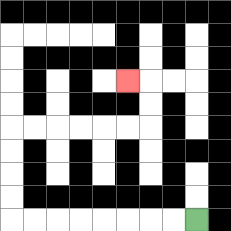{'start': '[8, 9]', 'end': '[5, 3]', 'path_directions': 'L,L,L,L,L,L,L,L,U,U,U,U,R,R,R,R,R,R,U,U,L', 'path_coordinates': '[[8, 9], [7, 9], [6, 9], [5, 9], [4, 9], [3, 9], [2, 9], [1, 9], [0, 9], [0, 8], [0, 7], [0, 6], [0, 5], [1, 5], [2, 5], [3, 5], [4, 5], [5, 5], [6, 5], [6, 4], [6, 3], [5, 3]]'}